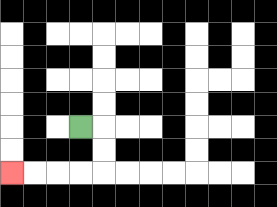{'start': '[3, 5]', 'end': '[0, 7]', 'path_directions': 'R,D,D,L,L,L,L', 'path_coordinates': '[[3, 5], [4, 5], [4, 6], [4, 7], [3, 7], [2, 7], [1, 7], [0, 7]]'}